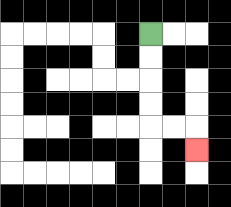{'start': '[6, 1]', 'end': '[8, 6]', 'path_directions': 'D,D,D,D,R,R,D', 'path_coordinates': '[[6, 1], [6, 2], [6, 3], [6, 4], [6, 5], [7, 5], [8, 5], [8, 6]]'}